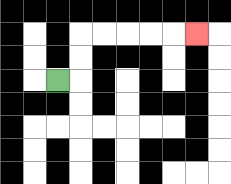{'start': '[2, 3]', 'end': '[8, 1]', 'path_directions': 'R,U,U,R,R,R,R,R', 'path_coordinates': '[[2, 3], [3, 3], [3, 2], [3, 1], [4, 1], [5, 1], [6, 1], [7, 1], [8, 1]]'}